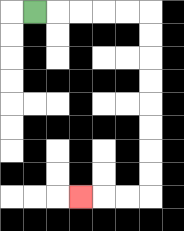{'start': '[1, 0]', 'end': '[3, 8]', 'path_directions': 'R,R,R,R,R,D,D,D,D,D,D,D,D,L,L,L', 'path_coordinates': '[[1, 0], [2, 0], [3, 0], [4, 0], [5, 0], [6, 0], [6, 1], [6, 2], [6, 3], [6, 4], [6, 5], [6, 6], [6, 7], [6, 8], [5, 8], [4, 8], [3, 8]]'}